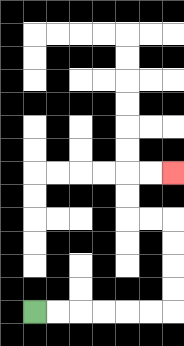{'start': '[1, 13]', 'end': '[7, 7]', 'path_directions': 'R,R,R,R,R,R,U,U,U,U,L,L,U,U,R,R', 'path_coordinates': '[[1, 13], [2, 13], [3, 13], [4, 13], [5, 13], [6, 13], [7, 13], [7, 12], [7, 11], [7, 10], [7, 9], [6, 9], [5, 9], [5, 8], [5, 7], [6, 7], [7, 7]]'}